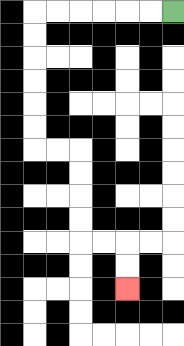{'start': '[7, 0]', 'end': '[5, 12]', 'path_directions': 'L,L,L,L,L,L,D,D,D,D,D,D,R,R,D,D,D,D,R,R,D,D', 'path_coordinates': '[[7, 0], [6, 0], [5, 0], [4, 0], [3, 0], [2, 0], [1, 0], [1, 1], [1, 2], [1, 3], [1, 4], [1, 5], [1, 6], [2, 6], [3, 6], [3, 7], [3, 8], [3, 9], [3, 10], [4, 10], [5, 10], [5, 11], [5, 12]]'}